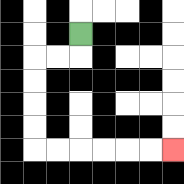{'start': '[3, 1]', 'end': '[7, 6]', 'path_directions': 'D,L,L,D,D,D,D,R,R,R,R,R,R', 'path_coordinates': '[[3, 1], [3, 2], [2, 2], [1, 2], [1, 3], [1, 4], [1, 5], [1, 6], [2, 6], [3, 6], [4, 6], [5, 6], [6, 6], [7, 6]]'}